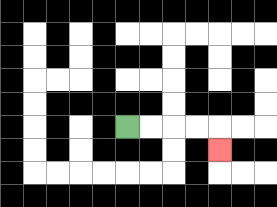{'start': '[5, 5]', 'end': '[9, 6]', 'path_directions': 'R,R,R,R,D', 'path_coordinates': '[[5, 5], [6, 5], [7, 5], [8, 5], [9, 5], [9, 6]]'}